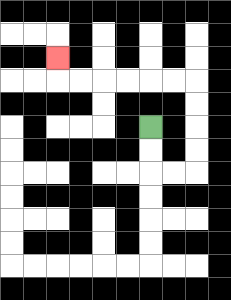{'start': '[6, 5]', 'end': '[2, 2]', 'path_directions': 'D,D,R,R,U,U,U,U,L,L,L,L,L,L,U', 'path_coordinates': '[[6, 5], [6, 6], [6, 7], [7, 7], [8, 7], [8, 6], [8, 5], [8, 4], [8, 3], [7, 3], [6, 3], [5, 3], [4, 3], [3, 3], [2, 3], [2, 2]]'}